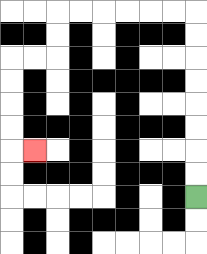{'start': '[8, 8]', 'end': '[1, 6]', 'path_directions': 'U,U,U,U,U,U,U,U,L,L,L,L,L,L,D,D,L,L,D,D,D,D,R', 'path_coordinates': '[[8, 8], [8, 7], [8, 6], [8, 5], [8, 4], [8, 3], [8, 2], [8, 1], [8, 0], [7, 0], [6, 0], [5, 0], [4, 0], [3, 0], [2, 0], [2, 1], [2, 2], [1, 2], [0, 2], [0, 3], [0, 4], [0, 5], [0, 6], [1, 6]]'}